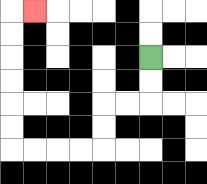{'start': '[6, 2]', 'end': '[1, 0]', 'path_directions': 'D,D,L,L,D,D,L,L,L,L,U,U,U,U,U,U,R', 'path_coordinates': '[[6, 2], [6, 3], [6, 4], [5, 4], [4, 4], [4, 5], [4, 6], [3, 6], [2, 6], [1, 6], [0, 6], [0, 5], [0, 4], [0, 3], [0, 2], [0, 1], [0, 0], [1, 0]]'}